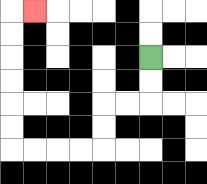{'start': '[6, 2]', 'end': '[1, 0]', 'path_directions': 'D,D,L,L,D,D,L,L,L,L,U,U,U,U,U,U,R', 'path_coordinates': '[[6, 2], [6, 3], [6, 4], [5, 4], [4, 4], [4, 5], [4, 6], [3, 6], [2, 6], [1, 6], [0, 6], [0, 5], [0, 4], [0, 3], [0, 2], [0, 1], [0, 0], [1, 0]]'}